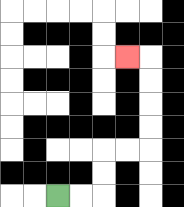{'start': '[2, 8]', 'end': '[5, 2]', 'path_directions': 'R,R,U,U,R,R,U,U,U,U,L', 'path_coordinates': '[[2, 8], [3, 8], [4, 8], [4, 7], [4, 6], [5, 6], [6, 6], [6, 5], [6, 4], [6, 3], [6, 2], [5, 2]]'}